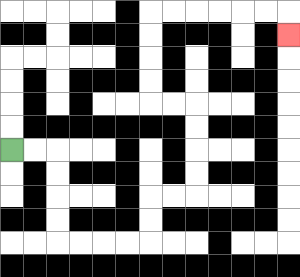{'start': '[0, 6]', 'end': '[12, 1]', 'path_directions': 'R,R,D,D,D,D,R,R,R,R,U,U,R,R,U,U,U,U,L,L,U,U,U,U,R,R,R,R,R,R,D', 'path_coordinates': '[[0, 6], [1, 6], [2, 6], [2, 7], [2, 8], [2, 9], [2, 10], [3, 10], [4, 10], [5, 10], [6, 10], [6, 9], [6, 8], [7, 8], [8, 8], [8, 7], [8, 6], [8, 5], [8, 4], [7, 4], [6, 4], [6, 3], [6, 2], [6, 1], [6, 0], [7, 0], [8, 0], [9, 0], [10, 0], [11, 0], [12, 0], [12, 1]]'}